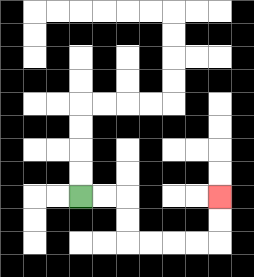{'start': '[3, 8]', 'end': '[9, 8]', 'path_directions': 'R,R,D,D,R,R,R,R,U,U', 'path_coordinates': '[[3, 8], [4, 8], [5, 8], [5, 9], [5, 10], [6, 10], [7, 10], [8, 10], [9, 10], [9, 9], [9, 8]]'}